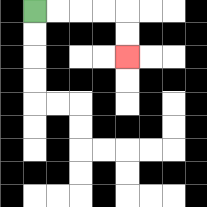{'start': '[1, 0]', 'end': '[5, 2]', 'path_directions': 'R,R,R,R,D,D', 'path_coordinates': '[[1, 0], [2, 0], [3, 0], [4, 0], [5, 0], [5, 1], [5, 2]]'}